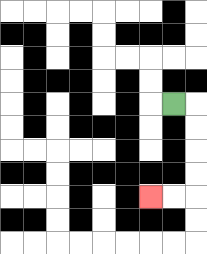{'start': '[7, 4]', 'end': '[6, 8]', 'path_directions': 'R,D,D,D,D,L,L', 'path_coordinates': '[[7, 4], [8, 4], [8, 5], [8, 6], [8, 7], [8, 8], [7, 8], [6, 8]]'}